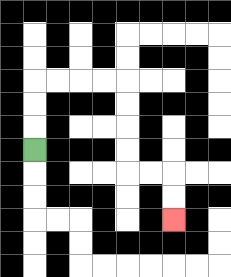{'start': '[1, 6]', 'end': '[7, 9]', 'path_directions': 'U,U,U,R,R,R,R,D,D,D,D,R,R,D,D', 'path_coordinates': '[[1, 6], [1, 5], [1, 4], [1, 3], [2, 3], [3, 3], [4, 3], [5, 3], [5, 4], [5, 5], [5, 6], [5, 7], [6, 7], [7, 7], [7, 8], [7, 9]]'}